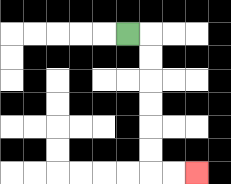{'start': '[5, 1]', 'end': '[8, 7]', 'path_directions': 'R,D,D,D,D,D,D,R,R', 'path_coordinates': '[[5, 1], [6, 1], [6, 2], [6, 3], [6, 4], [6, 5], [6, 6], [6, 7], [7, 7], [8, 7]]'}